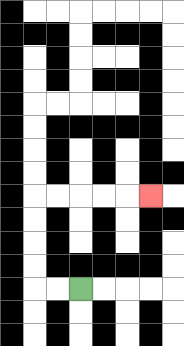{'start': '[3, 12]', 'end': '[6, 8]', 'path_directions': 'L,L,U,U,U,U,R,R,R,R,R', 'path_coordinates': '[[3, 12], [2, 12], [1, 12], [1, 11], [1, 10], [1, 9], [1, 8], [2, 8], [3, 8], [4, 8], [5, 8], [6, 8]]'}